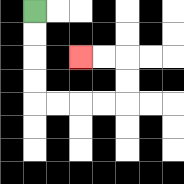{'start': '[1, 0]', 'end': '[3, 2]', 'path_directions': 'D,D,D,D,R,R,R,R,U,U,L,L', 'path_coordinates': '[[1, 0], [1, 1], [1, 2], [1, 3], [1, 4], [2, 4], [3, 4], [4, 4], [5, 4], [5, 3], [5, 2], [4, 2], [3, 2]]'}